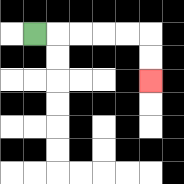{'start': '[1, 1]', 'end': '[6, 3]', 'path_directions': 'R,R,R,R,R,D,D', 'path_coordinates': '[[1, 1], [2, 1], [3, 1], [4, 1], [5, 1], [6, 1], [6, 2], [6, 3]]'}